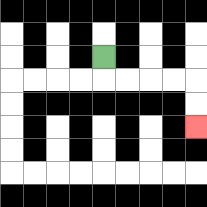{'start': '[4, 2]', 'end': '[8, 5]', 'path_directions': 'D,R,R,R,R,D,D', 'path_coordinates': '[[4, 2], [4, 3], [5, 3], [6, 3], [7, 3], [8, 3], [8, 4], [8, 5]]'}